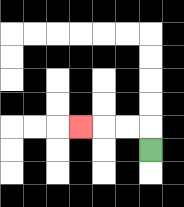{'start': '[6, 6]', 'end': '[3, 5]', 'path_directions': 'U,L,L,L', 'path_coordinates': '[[6, 6], [6, 5], [5, 5], [4, 5], [3, 5]]'}